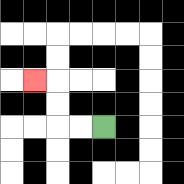{'start': '[4, 5]', 'end': '[1, 3]', 'path_directions': 'L,L,U,U,L', 'path_coordinates': '[[4, 5], [3, 5], [2, 5], [2, 4], [2, 3], [1, 3]]'}